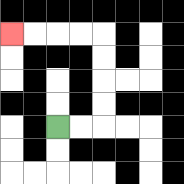{'start': '[2, 5]', 'end': '[0, 1]', 'path_directions': 'R,R,U,U,U,U,L,L,L,L', 'path_coordinates': '[[2, 5], [3, 5], [4, 5], [4, 4], [4, 3], [4, 2], [4, 1], [3, 1], [2, 1], [1, 1], [0, 1]]'}